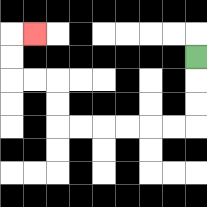{'start': '[8, 2]', 'end': '[1, 1]', 'path_directions': 'D,D,D,L,L,L,L,L,L,U,U,L,L,U,U,R', 'path_coordinates': '[[8, 2], [8, 3], [8, 4], [8, 5], [7, 5], [6, 5], [5, 5], [4, 5], [3, 5], [2, 5], [2, 4], [2, 3], [1, 3], [0, 3], [0, 2], [0, 1], [1, 1]]'}